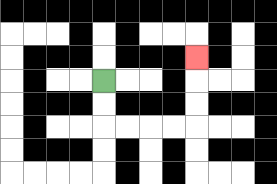{'start': '[4, 3]', 'end': '[8, 2]', 'path_directions': 'D,D,R,R,R,R,U,U,U', 'path_coordinates': '[[4, 3], [4, 4], [4, 5], [5, 5], [6, 5], [7, 5], [8, 5], [8, 4], [8, 3], [8, 2]]'}